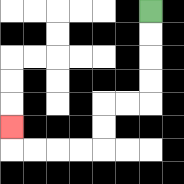{'start': '[6, 0]', 'end': '[0, 5]', 'path_directions': 'D,D,D,D,L,L,D,D,L,L,L,L,U', 'path_coordinates': '[[6, 0], [6, 1], [6, 2], [6, 3], [6, 4], [5, 4], [4, 4], [4, 5], [4, 6], [3, 6], [2, 6], [1, 6], [0, 6], [0, 5]]'}